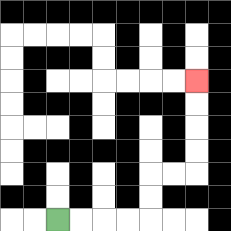{'start': '[2, 9]', 'end': '[8, 3]', 'path_directions': 'R,R,R,R,U,U,R,R,U,U,U,U', 'path_coordinates': '[[2, 9], [3, 9], [4, 9], [5, 9], [6, 9], [6, 8], [6, 7], [7, 7], [8, 7], [8, 6], [8, 5], [8, 4], [8, 3]]'}